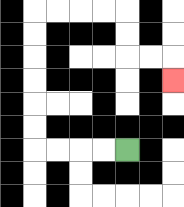{'start': '[5, 6]', 'end': '[7, 3]', 'path_directions': 'L,L,L,L,U,U,U,U,U,U,R,R,R,R,D,D,R,R,D', 'path_coordinates': '[[5, 6], [4, 6], [3, 6], [2, 6], [1, 6], [1, 5], [1, 4], [1, 3], [1, 2], [1, 1], [1, 0], [2, 0], [3, 0], [4, 0], [5, 0], [5, 1], [5, 2], [6, 2], [7, 2], [7, 3]]'}